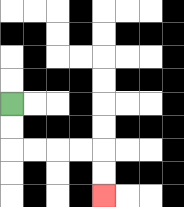{'start': '[0, 4]', 'end': '[4, 8]', 'path_directions': 'D,D,R,R,R,R,D,D', 'path_coordinates': '[[0, 4], [0, 5], [0, 6], [1, 6], [2, 6], [3, 6], [4, 6], [4, 7], [4, 8]]'}